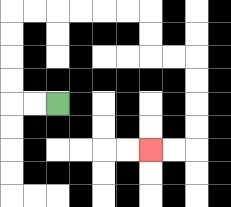{'start': '[2, 4]', 'end': '[6, 6]', 'path_directions': 'L,L,U,U,U,U,R,R,R,R,R,R,D,D,R,R,D,D,D,D,L,L', 'path_coordinates': '[[2, 4], [1, 4], [0, 4], [0, 3], [0, 2], [0, 1], [0, 0], [1, 0], [2, 0], [3, 0], [4, 0], [5, 0], [6, 0], [6, 1], [6, 2], [7, 2], [8, 2], [8, 3], [8, 4], [8, 5], [8, 6], [7, 6], [6, 6]]'}